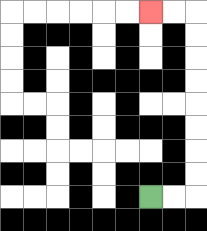{'start': '[6, 8]', 'end': '[6, 0]', 'path_directions': 'R,R,U,U,U,U,U,U,U,U,L,L', 'path_coordinates': '[[6, 8], [7, 8], [8, 8], [8, 7], [8, 6], [8, 5], [8, 4], [8, 3], [8, 2], [8, 1], [8, 0], [7, 0], [6, 0]]'}